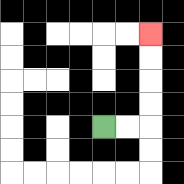{'start': '[4, 5]', 'end': '[6, 1]', 'path_directions': 'R,R,U,U,U,U', 'path_coordinates': '[[4, 5], [5, 5], [6, 5], [6, 4], [6, 3], [6, 2], [6, 1]]'}